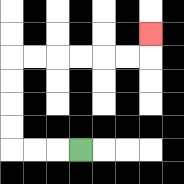{'start': '[3, 6]', 'end': '[6, 1]', 'path_directions': 'L,L,L,U,U,U,U,R,R,R,R,R,R,U', 'path_coordinates': '[[3, 6], [2, 6], [1, 6], [0, 6], [0, 5], [0, 4], [0, 3], [0, 2], [1, 2], [2, 2], [3, 2], [4, 2], [5, 2], [6, 2], [6, 1]]'}